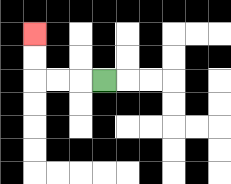{'start': '[4, 3]', 'end': '[1, 1]', 'path_directions': 'L,L,L,U,U', 'path_coordinates': '[[4, 3], [3, 3], [2, 3], [1, 3], [1, 2], [1, 1]]'}